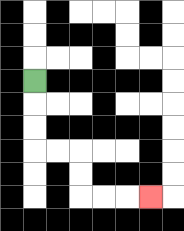{'start': '[1, 3]', 'end': '[6, 8]', 'path_directions': 'D,D,D,R,R,D,D,R,R,R', 'path_coordinates': '[[1, 3], [1, 4], [1, 5], [1, 6], [2, 6], [3, 6], [3, 7], [3, 8], [4, 8], [5, 8], [6, 8]]'}